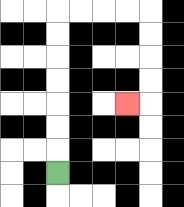{'start': '[2, 7]', 'end': '[5, 4]', 'path_directions': 'U,U,U,U,U,U,U,R,R,R,R,D,D,D,D,L', 'path_coordinates': '[[2, 7], [2, 6], [2, 5], [2, 4], [2, 3], [2, 2], [2, 1], [2, 0], [3, 0], [4, 0], [5, 0], [6, 0], [6, 1], [6, 2], [6, 3], [6, 4], [5, 4]]'}